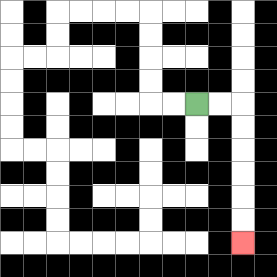{'start': '[8, 4]', 'end': '[10, 10]', 'path_directions': 'R,R,D,D,D,D,D,D', 'path_coordinates': '[[8, 4], [9, 4], [10, 4], [10, 5], [10, 6], [10, 7], [10, 8], [10, 9], [10, 10]]'}